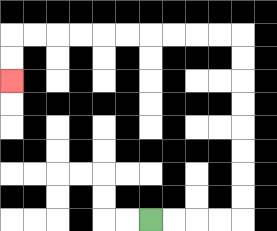{'start': '[6, 9]', 'end': '[0, 3]', 'path_directions': 'R,R,R,R,U,U,U,U,U,U,U,U,L,L,L,L,L,L,L,L,L,L,D,D', 'path_coordinates': '[[6, 9], [7, 9], [8, 9], [9, 9], [10, 9], [10, 8], [10, 7], [10, 6], [10, 5], [10, 4], [10, 3], [10, 2], [10, 1], [9, 1], [8, 1], [7, 1], [6, 1], [5, 1], [4, 1], [3, 1], [2, 1], [1, 1], [0, 1], [0, 2], [0, 3]]'}